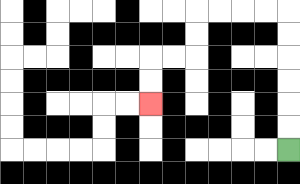{'start': '[12, 6]', 'end': '[6, 4]', 'path_directions': 'U,U,U,U,U,U,L,L,L,L,D,D,L,L,D,D', 'path_coordinates': '[[12, 6], [12, 5], [12, 4], [12, 3], [12, 2], [12, 1], [12, 0], [11, 0], [10, 0], [9, 0], [8, 0], [8, 1], [8, 2], [7, 2], [6, 2], [6, 3], [6, 4]]'}